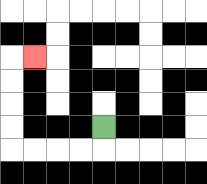{'start': '[4, 5]', 'end': '[1, 2]', 'path_directions': 'D,L,L,L,L,U,U,U,U,R', 'path_coordinates': '[[4, 5], [4, 6], [3, 6], [2, 6], [1, 6], [0, 6], [0, 5], [0, 4], [0, 3], [0, 2], [1, 2]]'}